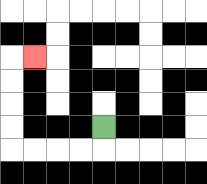{'start': '[4, 5]', 'end': '[1, 2]', 'path_directions': 'D,L,L,L,L,U,U,U,U,R', 'path_coordinates': '[[4, 5], [4, 6], [3, 6], [2, 6], [1, 6], [0, 6], [0, 5], [0, 4], [0, 3], [0, 2], [1, 2]]'}